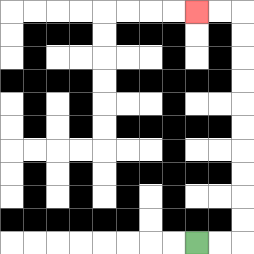{'start': '[8, 10]', 'end': '[8, 0]', 'path_directions': 'R,R,U,U,U,U,U,U,U,U,U,U,L,L', 'path_coordinates': '[[8, 10], [9, 10], [10, 10], [10, 9], [10, 8], [10, 7], [10, 6], [10, 5], [10, 4], [10, 3], [10, 2], [10, 1], [10, 0], [9, 0], [8, 0]]'}